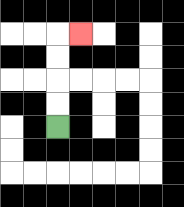{'start': '[2, 5]', 'end': '[3, 1]', 'path_directions': 'U,U,U,U,R', 'path_coordinates': '[[2, 5], [2, 4], [2, 3], [2, 2], [2, 1], [3, 1]]'}